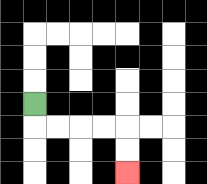{'start': '[1, 4]', 'end': '[5, 7]', 'path_directions': 'D,R,R,R,R,D,D', 'path_coordinates': '[[1, 4], [1, 5], [2, 5], [3, 5], [4, 5], [5, 5], [5, 6], [5, 7]]'}